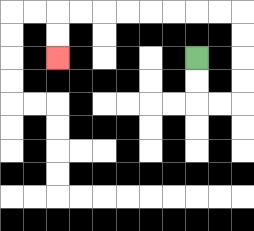{'start': '[8, 2]', 'end': '[2, 2]', 'path_directions': 'D,D,R,R,U,U,U,U,L,L,L,L,L,L,L,L,D,D', 'path_coordinates': '[[8, 2], [8, 3], [8, 4], [9, 4], [10, 4], [10, 3], [10, 2], [10, 1], [10, 0], [9, 0], [8, 0], [7, 0], [6, 0], [5, 0], [4, 0], [3, 0], [2, 0], [2, 1], [2, 2]]'}